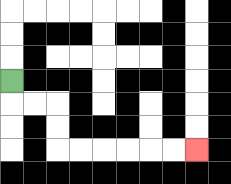{'start': '[0, 3]', 'end': '[8, 6]', 'path_directions': 'D,R,R,D,D,R,R,R,R,R,R', 'path_coordinates': '[[0, 3], [0, 4], [1, 4], [2, 4], [2, 5], [2, 6], [3, 6], [4, 6], [5, 6], [6, 6], [7, 6], [8, 6]]'}